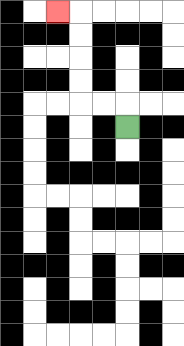{'start': '[5, 5]', 'end': '[2, 0]', 'path_directions': 'U,L,L,U,U,U,U,L', 'path_coordinates': '[[5, 5], [5, 4], [4, 4], [3, 4], [3, 3], [3, 2], [3, 1], [3, 0], [2, 0]]'}